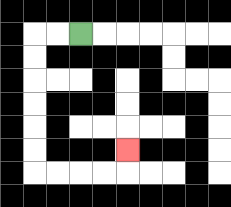{'start': '[3, 1]', 'end': '[5, 6]', 'path_directions': 'L,L,D,D,D,D,D,D,R,R,R,R,U', 'path_coordinates': '[[3, 1], [2, 1], [1, 1], [1, 2], [1, 3], [1, 4], [1, 5], [1, 6], [1, 7], [2, 7], [3, 7], [4, 7], [5, 7], [5, 6]]'}